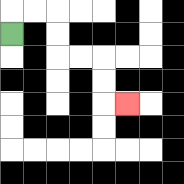{'start': '[0, 1]', 'end': '[5, 4]', 'path_directions': 'U,R,R,D,D,R,R,D,D,R', 'path_coordinates': '[[0, 1], [0, 0], [1, 0], [2, 0], [2, 1], [2, 2], [3, 2], [4, 2], [4, 3], [4, 4], [5, 4]]'}